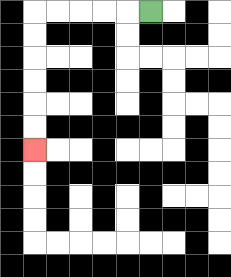{'start': '[6, 0]', 'end': '[1, 6]', 'path_directions': 'L,L,L,L,L,D,D,D,D,D,D', 'path_coordinates': '[[6, 0], [5, 0], [4, 0], [3, 0], [2, 0], [1, 0], [1, 1], [1, 2], [1, 3], [1, 4], [1, 5], [1, 6]]'}